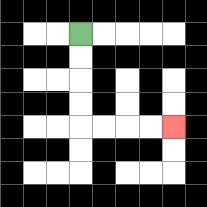{'start': '[3, 1]', 'end': '[7, 5]', 'path_directions': 'D,D,D,D,R,R,R,R', 'path_coordinates': '[[3, 1], [3, 2], [3, 3], [3, 4], [3, 5], [4, 5], [5, 5], [6, 5], [7, 5]]'}